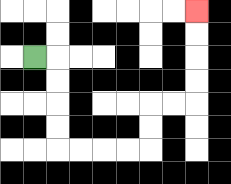{'start': '[1, 2]', 'end': '[8, 0]', 'path_directions': 'R,D,D,D,D,R,R,R,R,U,U,R,R,U,U,U,U', 'path_coordinates': '[[1, 2], [2, 2], [2, 3], [2, 4], [2, 5], [2, 6], [3, 6], [4, 6], [5, 6], [6, 6], [6, 5], [6, 4], [7, 4], [8, 4], [8, 3], [8, 2], [8, 1], [8, 0]]'}